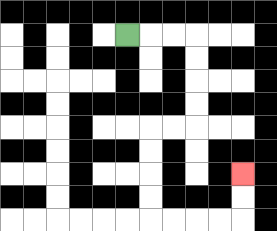{'start': '[5, 1]', 'end': '[10, 7]', 'path_directions': 'R,R,R,D,D,D,D,L,L,D,D,D,D,R,R,R,R,U,U', 'path_coordinates': '[[5, 1], [6, 1], [7, 1], [8, 1], [8, 2], [8, 3], [8, 4], [8, 5], [7, 5], [6, 5], [6, 6], [6, 7], [6, 8], [6, 9], [7, 9], [8, 9], [9, 9], [10, 9], [10, 8], [10, 7]]'}